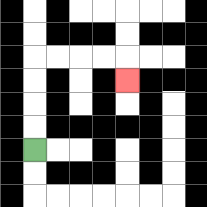{'start': '[1, 6]', 'end': '[5, 3]', 'path_directions': 'U,U,U,U,R,R,R,R,D', 'path_coordinates': '[[1, 6], [1, 5], [1, 4], [1, 3], [1, 2], [2, 2], [3, 2], [4, 2], [5, 2], [5, 3]]'}